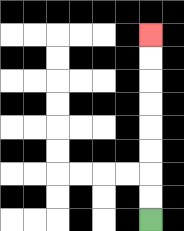{'start': '[6, 9]', 'end': '[6, 1]', 'path_directions': 'U,U,U,U,U,U,U,U', 'path_coordinates': '[[6, 9], [6, 8], [6, 7], [6, 6], [6, 5], [6, 4], [6, 3], [6, 2], [6, 1]]'}